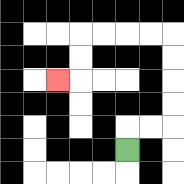{'start': '[5, 6]', 'end': '[2, 3]', 'path_directions': 'U,R,R,U,U,U,U,L,L,L,L,D,D,L', 'path_coordinates': '[[5, 6], [5, 5], [6, 5], [7, 5], [7, 4], [7, 3], [7, 2], [7, 1], [6, 1], [5, 1], [4, 1], [3, 1], [3, 2], [3, 3], [2, 3]]'}